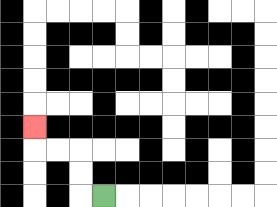{'start': '[4, 8]', 'end': '[1, 5]', 'path_directions': 'L,U,U,L,L,U', 'path_coordinates': '[[4, 8], [3, 8], [3, 7], [3, 6], [2, 6], [1, 6], [1, 5]]'}